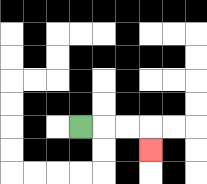{'start': '[3, 5]', 'end': '[6, 6]', 'path_directions': 'R,R,R,D', 'path_coordinates': '[[3, 5], [4, 5], [5, 5], [6, 5], [6, 6]]'}